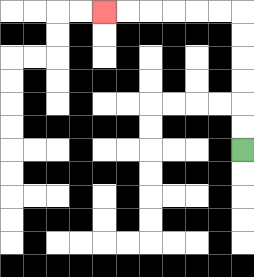{'start': '[10, 6]', 'end': '[4, 0]', 'path_directions': 'U,U,U,U,U,U,L,L,L,L,L,L', 'path_coordinates': '[[10, 6], [10, 5], [10, 4], [10, 3], [10, 2], [10, 1], [10, 0], [9, 0], [8, 0], [7, 0], [6, 0], [5, 0], [4, 0]]'}